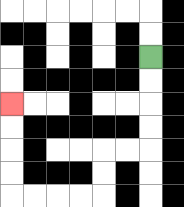{'start': '[6, 2]', 'end': '[0, 4]', 'path_directions': 'D,D,D,D,L,L,D,D,L,L,L,L,U,U,U,U', 'path_coordinates': '[[6, 2], [6, 3], [6, 4], [6, 5], [6, 6], [5, 6], [4, 6], [4, 7], [4, 8], [3, 8], [2, 8], [1, 8], [0, 8], [0, 7], [0, 6], [0, 5], [0, 4]]'}